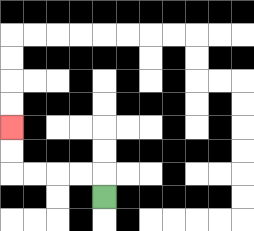{'start': '[4, 8]', 'end': '[0, 5]', 'path_directions': 'U,L,L,L,L,U,U', 'path_coordinates': '[[4, 8], [4, 7], [3, 7], [2, 7], [1, 7], [0, 7], [0, 6], [0, 5]]'}